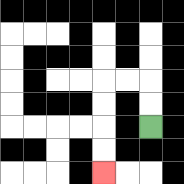{'start': '[6, 5]', 'end': '[4, 7]', 'path_directions': 'U,U,L,L,D,D,D,D', 'path_coordinates': '[[6, 5], [6, 4], [6, 3], [5, 3], [4, 3], [4, 4], [4, 5], [4, 6], [4, 7]]'}